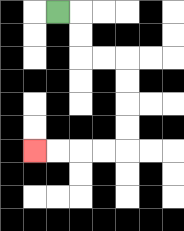{'start': '[2, 0]', 'end': '[1, 6]', 'path_directions': 'R,D,D,R,R,D,D,D,D,L,L,L,L', 'path_coordinates': '[[2, 0], [3, 0], [3, 1], [3, 2], [4, 2], [5, 2], [5, 3], [5, 4], [5, 5], [5, 6], [4, 6], [3, 6], [2, 6], [1, 6]]'}